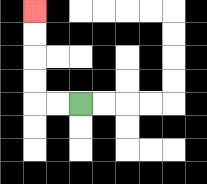{'start': '[3, 4]', 'end': '[1, 0]', 'path_directions': 'L,L,U,U,U,U', 'path_coordinates': '[[3, 4], [2, 4], [1, 4], [1, 3], [1, 2], [1, 1], [1, 0]]'}